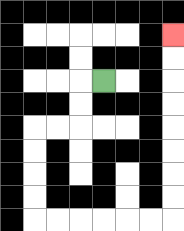{'start': '[4, 3]', 'end': '[7, 1]', 'path_directions': 'L,D,D,L,L,D,D,D,D,R,R,R,R,R,R,U,U,U,U,U,U,U,U', 'path_coordinates': '[[4, 3], [3, 3], [3, 4], [3, 5], [2, 5], [1, 5], [1, 6], [1, 7], [1, 8], [1, 9], [2, 9], [3, 9], [4, 9], [5, 9], [6, 9], [7, 9], [7, 8], [7, 7], [7, 6], [7, 5], [7, 4], [7, 3], [7, 2], [7, 1]]'}